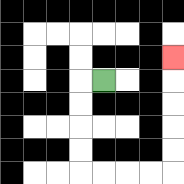{'start': '[4, 3]', 'end': '[7, 2]', 'path_directions': 'L,D,D,D,D,R,R,R,R,U,U,U,U,U', 'path_coordinates': '[[4, 3], [3, 3], [3, 4], [3, 5], [3, 6], [3, 7], [4, 7], [5, 7], [6, 7], [7, 7], [7, 6], [7, 5], [7, 4], [7, 3], [7, 2]]'}